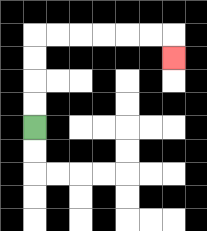{'start': '[1, 5]', 'end': '[7, 2]', 'path_directions': 'U,U,U,U,R,R,R,R,R,R,D', 'path_coordinates': '[[1, 5], [1, 4], [1, 3], [1, 2], [1, 1], [2, 1], [3, 1], [4, 1], [5, 1], [6, 1], [7, 1], [7, 2]]'}